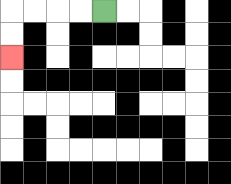{'start': '[4, 0]', 'end': '[0, 2]', 'path_directions': 'L,L,L,L,D,D', 'path_coordinates': '[[4, 0], [3, 0], [2, 0], [1, 0], [0, 0], [0, 1], [0, 2]]'}